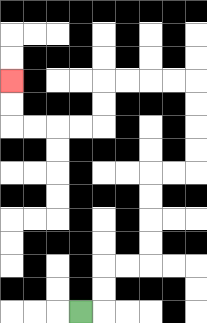{'start': '[3, 13]', 'end': '[0, 3]', 'path_directions': 'R,U,U,R,R,U,U,U,U,R,R,U,U,U,U,L,L,L,L,D,D,L,L,L,L,U,U', 'path_coordinates': '[[3, 13], [4, 13], [4, 12], [4, 11], [5, 11], [6, 11], [6, 10], [6, 9], [6, 8], [6, 7], [7, 7], [8, 7], [8, 6], [8, 5], [8, 4], [8, 3], [7, 3], [6, 3], [5, 3], [4, 3], [4, 4], [4, 5], [3, 5], [2, 5], [1, 5], [0, 5], [0, 4], [0, 3]]'}